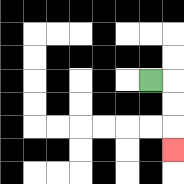{'start': '[6, 3]', 'end': '[7, 6]', 'path_directions': 'R,D,D,D', 'path_coordinates': '[[6, 3], [7, 3], [7, 4], [7, 5], [7, 6]]'}